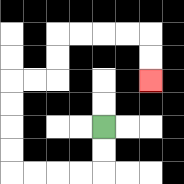{'start': '[4, 5]', 'end': '[6, 3]', 'path_directions': 'D,D,L,L,L,L,U,U,U,U,R,R,U,U,R,R,R,R,D,D', 'path_coordinates': '[[4, 5], [4, 6], [4, 7], [3, 7], [2, 7], [1, 7], [0, 7], [0, 6], [0, 5], [0, 4], [0, 3], [1, 3], [2, 3], [2, 2], [2, 1], [3, 1], [4, 1], [5, 1], [6, 1], [6, 2], [6, 3]]'}